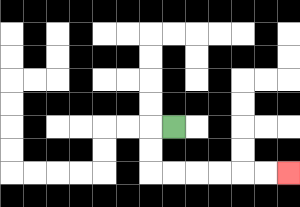{'start': '[7, 5]', 'end': '[12, 7]', 'path_directions': 'L,D,D,R,R,R,R,R,R', 'path_coordinates': '[[7, 5], [6, 5], [6, 6], [6, 7], [7, 7], [8, 7], [9, 7], [10, 7], [11, 7], [12, 7]]'}